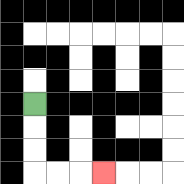{'start': '[1, 4]', 'end': '[4, 7]', 'path_directions': 'D,D,D,R,R,R', 'path_coordinates': '[[1, 4], [1, 5], [1, 6], [1, 7], [2, 7], [3, 7], [4, 7]]'}